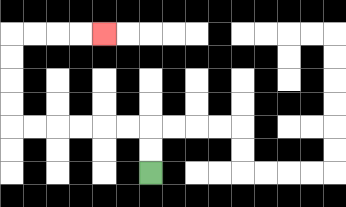{'start': '[6, 7]', 'end': '[4, 1]', 'path_directions': 'U,U,L,L,L,L,L,L,U,U,U,U,R,R,R,R', 'path_coordinates': '[[6, 7], [6, 6], [6, 5], [5, 5], [4, 5], [3, 5], [2, 5], [1, 5], [0, 5], [0, 4], [0, 3], [0, 2], [0, 1], [1, 1], [2, 1], [3, 1], [4, 1]]'}